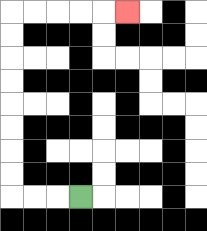{'start': '[3, 8]', 'end': '[5, 0]', 'path_directions': 'L,L,L,U,U,U,U,U,U,U,U,R,R,R,R,R', 'path_coordinates': '[[3, 8], [2, 8], [1, 8], [0, 8], [0, 7], [0, 6], [0, 5], [0, 4], [0, 3], [0, 2], [0, 1], [0, 0], [1, 0], [2, 0], [3, 0], [4, 0], [5, 0]]'}